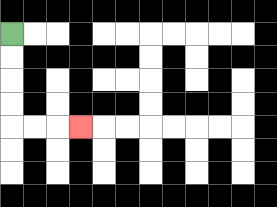{'start': '[0, 1]', 'end': '[3, 5]', 'path_directions': 'D,D,D,D,R,R,R', 'path_coordinates': '[[0, 1], [0, 2], [0, 3], [0, 4], [0, 5], [1, 5], [2, 5], [3, 5]]'}